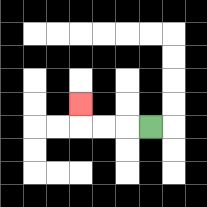{'start': '[6, 5]', 'end': '[3, 4]', 'path_directions': 'L,L,L,U', 'path_coordinates': '[[6, 5], [5, 5], [4, 5], [3, 5], [3, 4]]'}